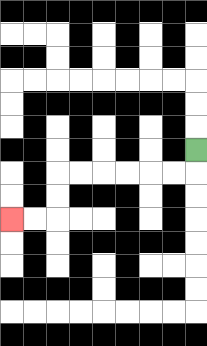{'start': '[8, 6]', 'end': '[0, 9]', 'path_directions': 'D,L,L,L,L,L,L,D,D,L,L', 'path_coordinates': '[[8, 6], [8, 7], [7, 7], [6, 7], [5, 7], [4, 7], [3, 7], [2, 7], [2, 8], [2, 9], [1, 9], [0, 9]]'}